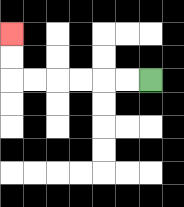{'start': '[6, 3]', 'end': '[0, 1]', 'path_directions': 'L,L,L,L,L,L,U,U', 'path_coordinates': '[[6, 3], [5, 3], [4, 3], [3, 3], [2, 3], [1, 3], [0, 3], [0, 2], [0, 1]]'}